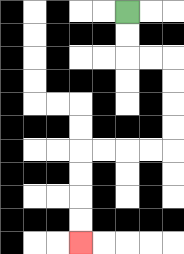{'start': '[5, 0]', 'end': '[3, 10]', 'path_directions': 'D,D,R,R,D,D,D,D,L,L,L,L,D,D,D,D', 'path_coordinates': '[[5, 0], [5, 1], [5, 2], [6, 2], [7, 2], [7, 3], [7, 4], [7, 5], [7, 6], [6, 6], [5, 6], [4, 6], [3, 6], [3, 7], [3, 8], [3, 9], [3, 10]]'}